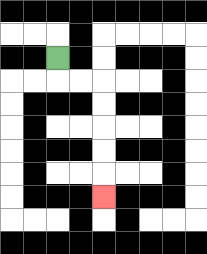{'start': '[2, 2]', 'end': '[4, 8]', 'path_directions': 'D,R,R,D,D,D,D,D', 'path_coordinates': '[[2, 2], [2, 3], [3, 3], [4, 3], [4, 4], [4, 5], [4, 6], [4, 7], [4, 8]]'}